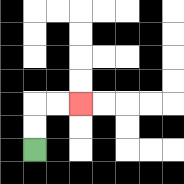{'start': '[1, 6]', 'end': '[3, 4]', 'path_directions': 'U,U,R,R', 'path_coordinates': '[[1, 6], [1, 5], [1, 4], [2, 4], [3, 4]]'}